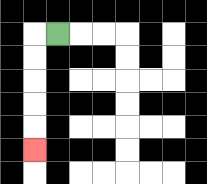{'start': '[2, 1]', 'end': '[1, 6]', 'path_directions': 'L,D,D,D,D,D', 'path_coordinates': '[[2, 1], [1, 1], [1, 2], [1, 3], [1, 4], [1, 5], [1, 6]]'}